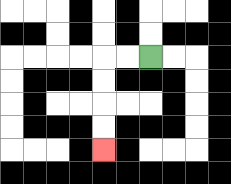{'start': '[6, 2]', 'end': '[4, 6]', 'path_directions': 'L,L,D,D,D,D', 'path_coordinates': '[[6, 2], [5, 2], [4, 2], [4, 3], [4, 4], [4, 5], [4, 6]]'}